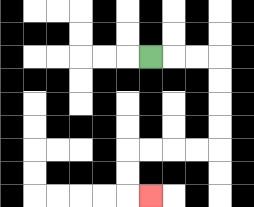{'start': '[6, 2]', 'end': '[6, 8]', 'path_directions': 'R,R,R,D,D,D,D,L,L,L,L,D,D,R', 'path_coordinates': '[[6, 2], [7, 2], [8, 2], [9, 2], [9, 3], [9, 4], [9, 5], [9, 6], [8, 6], [7, 6], [6, 6], [5, 6], [5, 7], [5, 8], [6, 8]]'}